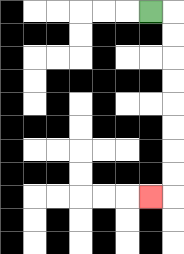{'start': '[6, 0]', 'end': '[6, 8]', 'path_directions': 'R,D,D,D,D,D,D,D,D,L', 'path_coordinates': '[[6, 0], [7, 0], [7, 1], [7, 2], [7, 3], [7, 4], [7, 5], [7, 6], [7, 7], [7, 8], [6, 8]]'}